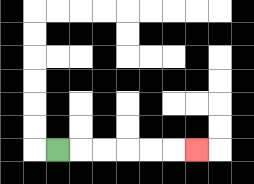{'start': '[2, 6]', 'end': '[8, 6]', 'path_directions': 'R,R,R,R,R,R', 'path_coordinates': '[[2, 6], [3, 6], [4, 6], [5, 6], [6, 6], [7, 6], [8, 6]]'}